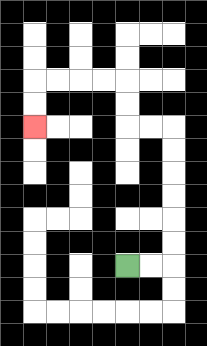{'start': '[5, 11]', 'end': '[1, 5]', 'path_directions': 'R,R,U,U,U,U,U,U,L,L,U,U,L,L,L,L,D,D', 'path_coordinates': '[[5, 11], [6, 11], [7, 11], [7, 10], [7, 9], [7, 8], [7, 7], [7, 6], [7, 5], [6, 5], [5, 5], [5, 4], [5, 3], [4, 3], [3, 3], [2, 3], [1, 3], [1, 4], [1, 5]]'}